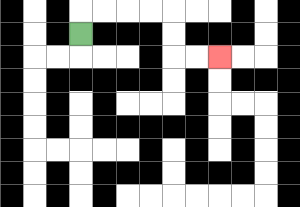{'start': '[3, 1]', 'end': '[9, 2]', 'path_directions': 'U,R,R,R,R,D,D,R,R', 'path_coordinates': '[[3, 1], [3, 0], [4, 0], [5, 0], [6, 0], [7, 0], [7, 1], [7, 2], [8, 2], [9, 2]]'}